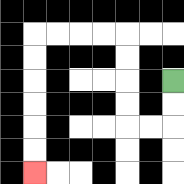{'start': '[7, 3]', 'end': '[1, 7]', 'path_directions': 'D,D,L,L,U,U,U,U,L,L,L,L,D,D,D,D,D,D', 'path_coordinates': '[[7, 3], [7, 4], [7, 5], [6, 5], [5, 5], [5, 4], [5, 3], [5, 2], [5, 1], [4, 1], [3, 1], [2, 1], [1, 1], [1, 2], [1, 3], [1, 4], [1, 5], [1, 6], [1, 7]]'}